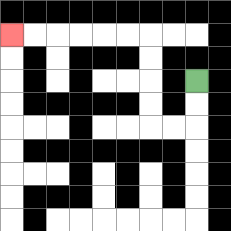{'start': '[8, 3]', 'end': '[0, 1]', 'path_directions': 'D,D,L,L,U,U,U,U,L,L,L,L,L,L', 'path_coordinates': '[[8, 3], [8, 4], [8, 5], [7, 5], [6, 5], [6, 4], [6, 3], [6, 2], [6, 1], [5, 1], [4, 1], [3, 1], [2, 1], [1, 1], [0, 1]]'}